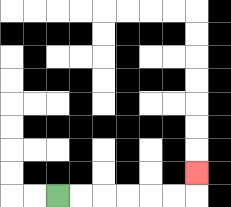{'start': '[2, 8]', 'end': '[8, 7]', 'path_directions': 'R,R,R,R,R,R,U', 'path_coordinates': '[[2, 8], [3, 8], [4, 8], [5, 8], [6, 8], [7, 8], [8, 8], [8, 7]]'}